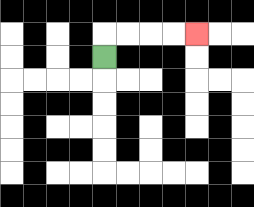{'start': '[4, 2]', 'end': '[8, 1]', 'path_directions': 'U,R,R,R,R', 'path_coordinates': '[[4, 2], [4, 1], [5, 1], [6, 1], [7, 1], [8, 1]]'}